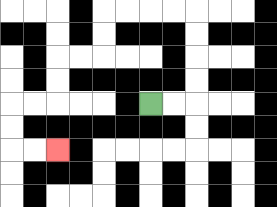{'start': '[6, 4]', 'end': '[2, 6]', 'path_directions': 'R,R,U,U,U,U,L,L,L,L,D,D,L,L,D,D,L,L,D,D,R,R', 'path_coordinates': '[[6, 4], [7, 4], [8, 4], [8, 3], [8, 2], [8, 1], [8, 0], [7, 0], [6, 0], [5, 0], [4, 0], [4, 1], [4, 2], [3, 2], [2, 2], [2, 3], [2, 4], [1, 4], [0, 4], [0, 5], [0, 6], [1, 6], [2, 6]]'}